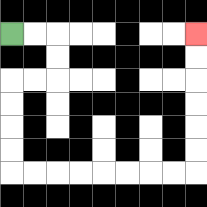{'start': '[0, 1]', 'end': '[8, 1]', 'path_directions': 'R,R,D,D,L,L,D,D,D,D,R,R,R,R,R,R,R,R,U,U,U,U,U,U', 'path_coordinates': '[[0, 1], [1, 1], [2, 1], [2, 2], [2, 3], [1, 3], [0, 3], [0, 4], [0, 5], [0, 6], [0, 7], [1, 7], [2, 7], [3, 7], [4, 7], [5, 7], [6, 7], [7, 7], [8, 7], [8, 6], [8, 5], [8, 4], [8, 3], [8, 2], [8, 1]]'}